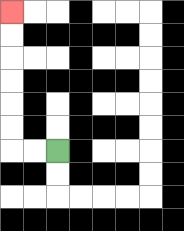{'start': '[2, 6]', 'end': '[0, 0]', 'path_directions': 'L,L,U,U,U,U,U,U', 'path_coordinates': '[[2, 6], [1, 6], [0, 6], [0, 5], [0, 4], [0, 3], [0, 2], [0, 1], [0, 0]]'}